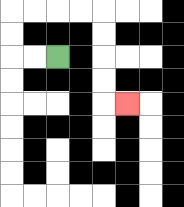{'start': '[2, 2]', 'end': '[5, 4]', 'path_directions': 'L,L,U,U,R,R,R,R,D,D,D,D,R', 'path_coordinates': '[[2, 2], [1, 2], [0, 2], [0, 1], [0, 0], [1, 0], [2, 0], [3, 0], [4, 0], [4, 1], [4, 2], [4, 3], [4, 4], [5, 4]]'}